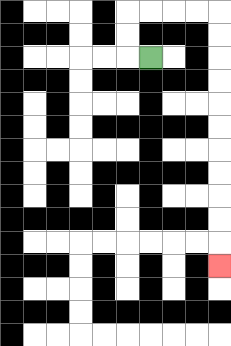{'start': '[6, 2]', 'end': '[9, 11]', 'path_directions': 'L,U,U,R,R,R,R,D,D,D,D,D,D,D,D,D,D,D', 'path_coordinates': '[[6, 2], [5, 2], [5, 1], [5, 0], [6, 0], [7, 0], [8, 0], [9, 0], [9, 1], [9, 2], [9, 3], [9, 4], [9, 5], [9, 6], [9, 7], [9, 8], [9, 9], [9, 10], [9, 11]]'}